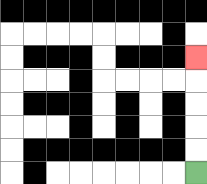{'start': '[8, 7]', 'end': '[8, 2]', 'path_directions': 'U,U,U,U,U', 'path_coordinates': '[[8, 7], [8, 6], [8, 5], [8, 4], [8, 3], [8, 2]]'}